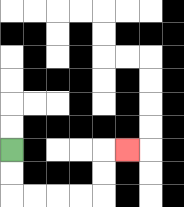{'start': '[0, 6]', 'end': '[5, 6]', 'path_directions': 'D,D,R,R,R,R,U,U,R', 'path_coordinates': '[[0, 6], [0, 7], [0, 8], [1, 8], [2, 8], [3, 8], [4, 8], [4, 7], [4, 6], [5, 6]]'}